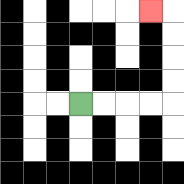{'start': '[3, 4]', 'end': '[6, 0]', 'path_directions': 'R,R,R,R,U,U,U,U,L', 'path_coordinates': '[[3, 4], [4, 4], [5, 4], [6, 4], [7, 4], [7, 3], [7, 2], [7, 1], [7, 0], [6, 0]]'}